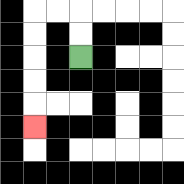{'start': '[3, 2]', 'end': '[1, 5]', 'path_directions': 'U,U,L,L,D,D,D,D,D', 'path_coordinates': '[[3, 2], [3, 1], [3, 0], [2, 0], [1, 0], [1, 1], [1, 2], [1, 3], [1, 4], [1, 5]]'}